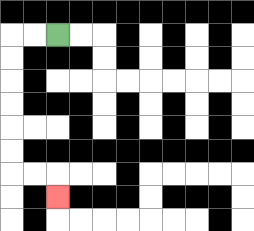{'start': '[2, 1]', 'end': '[2, 8]', 'path_directions': 'L,L,D,D,D,D,D,D,R,R,D', 'path_coordinates': '[[2, 1], [1, 1], [0, 1], [0, 2], [0, 3], [0, 4], [0, 5], [0, 6], [0, 7], [1, 7], [2, 7], [2, 8]]'}